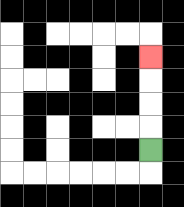{'start': '[6, 6]', 'end': '[6, 2]', 'path_directions': 'U,U,U,U', 'path_coordinates': '[[6, 6], [6, 5], [6, 4], [6, 3], [6, 2]]'}